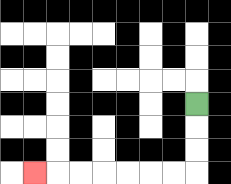{'start': '[8, 4]', 'end': '[1, 7]', 'path_directions': 'D,D,D,L,L,L,L,L,L,L', 'path_coordinates': '[[8, 4], [8, 5], [8, 6], [8, 7], [7, 7], [6, 7], [5, 7], [4, 7], [3, 7], [2, 7], [1, 7]]'}